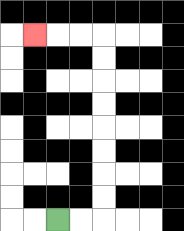{'start': '[2, 9]', 'end': '[1, 1]', 'path_directions': 'R,R,U,U,U,U,U,U,U,U,L,L,L', 'path_coordinates': '[[2, 9], [3, 9], [4, 9], [4, 8], [4, 7], [4, 6], [4, 5], [4, 4], [4, 3], [4, 2], [4, 1], [3, 1], [2, 1], [1, 1]]'}